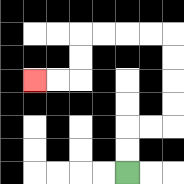{'start': '[5, 7]', 'end': '[1, 3]', 'path_directions': 'U,U,R,R,U,U,U,U,L,L,L,L,D,D,L,L', 'path_coordinates': '[[5, 7], [5, 6], [5, 5], [6, 5], [7, 5], [7, 4], [7, 3], [7, 2], [7, 1], [6, 1], [5, 1], [4, 1], [3, 1], [3, 2], [3, 3], [2, 3], [1, 3]]'}